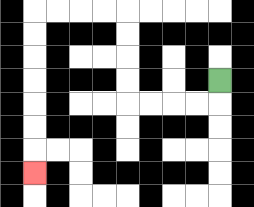{'start': '[9, 3]', 'end': '[1, 7]', 'path_directions': 'D,L,L,L,L,U,U,U,U,L,L,L,L,D,D,D,D,D,D,D', 'path_coordinates': '[[9, 3], [9, 4], [8, 4], [7, 4], [6, 4], [5, 4], [5, 3], [5, 2], [5, 1], [5, 0], [4, 0], [3, 0], [2, 0], [1, 0], [1, 1], [1, 2], [1, 3], [1, 4], [1, 5], [1, 6], [1, 7]]'}